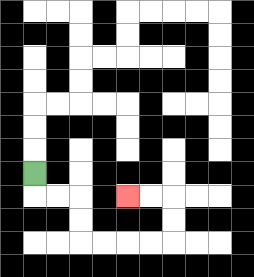{'start': '[1, 7]', 'end': '[5, 8]', 'path_directions': 'D,R,R,D,D,R,R,R,R,U,U,L,L', 'path_coordinates': '[[1, 7], [1, 8], [2, 8], [3, 8], [3, 9], [3, 10], [4, 10], [5, 10], [6, 10], [7, 10], [7, 9], [7, 8], [6, 8], [5, 8]]'}